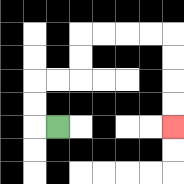{'start': '[2, 5]', 'end': '[7, 5]', 'path_directions': 'L,U,U,R,R,U,U,R,R,R,R,D,D,D,D', 'path_coordinates': '[[2, 5], [1, 5], [1, 4], [1, 3], [2, 3], [3, 3], [3, 2], [3, 1], [4, 1], [5, 1], [6, 1], [7, 1], [7, 2], [7, 3], [7, 4], [7, 5]]'}